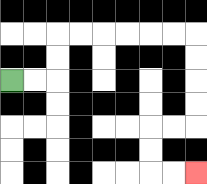{'start': '[0, 3]', 'end': '[8, 7]', 'path_directions': 'R,R,U,U,R,R,R,R,R,R,D,D,D,D,L,L,D,D,R,R', 'path_coordinates': '[[0, 3], [1, 3], [2, 3], [2, 2], [2, 1], [3, 1], [4, 1], [5, 1], [6, 1], [7, 1], [8, 1], [8, 2], [8, 3], [8, 4], [8, 5], [7, 5], [6, 5], [6, 6], [6, 7], [7, 7], [8, 7]]'}